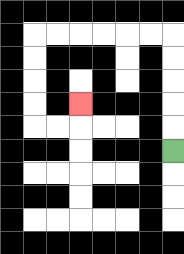{'start': '[7, 6]', 'end': '[3, 4]', 'path_directions': 'U,U,U,U,U,L,L,L,L,L,L,D,D,D,D,R,R,U', 'path_coordinates': '[[7, 6], [7, 5], [7, 4], [7, 3], [7, 2], [7, 1], [6, 1], [5, 1], [4, 1], [3, 1], [2, 1], [1, 1], [1, 2], [1, 3], [1, 4], [1, 5], [2, 5], [3, 5], [3, 4]]'}